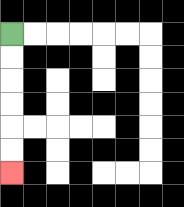{'start': '[0, 1]', 'end': '[0, 7]', 'path_directions': 'D,D,D,D,D,D', 'path_coordinates': '[[0, 1], [0, 2], [0, 3], [0, 4], [0, 5], [0, 6], [0, 7]]'}